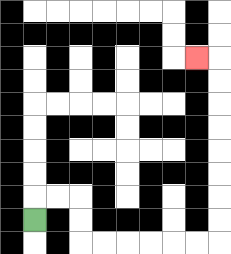{'start': '[1, 9]', 'end': '[8, 2]', 'path_directions': 'U,R,R,D,D,R,R,R,R,R,R,U,U,U,U,U,U,U,U,L', 'path_coordinates': '[[1, 9], [1, 8], [2, 8], [3, 8], [3, 9], [3, 10], [4, 10], [5, 10], [6, 10], [7, 10], [8, 10], [9, 10], [9, 9], [9, 8], [9, 7], [9, 6], [9, 5], [9, 4], [9, 3], [9, 2], [8, 2]]'}